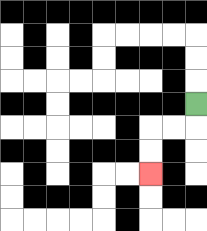{'start': '[8, 4]', 'end': '[6, 7]', 'path_directions': 'D,L,L,D,D', 'path_coordinates': '[[8, 4], [8, 5], [7, 5], [6, 5], [6, 6], [6, 7]]'}